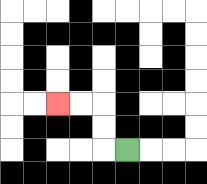{'start': '[5, 6]', 'end': '[2, 4]', 'path_directions': 'L,U,U,L,L', 'path_coordinates': '[[5, 6], [4, 6], [4, 5], [4, 4], [3, 4], [2, 4]]'}